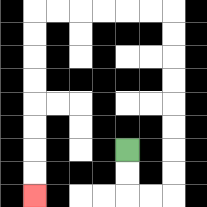{'start': '[5, 6]', 'end': '[1, 8]', 'path_directions': 'D,D,R,R,U,U,U,U,U,U,U,U,L,L,L,L,L,L,D,D,D,D,D,D,D,D', 'path_coordinates': '[[5, 6], [5, 7], [5, 8], [6, 8], [7, 8], [7, 7], [7, 6], [7, 5], [7, 4], [7, 3], [7, 2], [7, 1], [7, 0], [6, 0], [5, 0], [4, 0], [3, 0], [2, 0], [1, 0], [1, 1], [1, 2], [1, 3], [1, 4], [1, 5], [1, 6], [1, 7], [1, 8]]'}